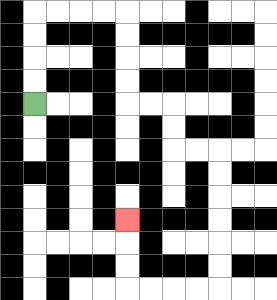{'start': '[1, 4]', 'end': '[5, 9]', 'path_directions': 'U,U,U,U,R,R,R,R,D,D,D,D,R,R,D,D,R,R,D,D,D,D,D,D,L,L,L,L,U,U,U', 'path_coordinates': '[[1, 4], [1, 3], [1, 2], [1, 1], [1, 0], [2, 0], [3, 0], [4, 0], [5, 0], [5, 1], [5, 2], [5, 3], [5, 4], [6, 4], [7, 4], [7, 5], [7, 6], [8, 6], [9, 6], [9, 7], [9, 8], [9, 9], [9, 10], [9, 11], [9, 12], [8, 12], [7, 12], [6, 12], [5, 12], [5, 11], [5, 10], [5, 9]]'}